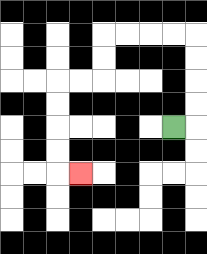{'start': '[7, 5]', 'end': '[3, 7]', 'path_directions': 'R,U,U,U,U,L,L,L,L,D,D,L,L,D,D,D,D,R', 'path_coordinates': '[[7, 5], [8, 5], [8, 4], [8, 3], [8, 2], [8, 1], [7, 1], [6, 1], [5, 1], [4, 1], [4, 2], [4, 3], [3, 3], [2, 3], [2, 4], [2, 5], [2, 6], [2, 7], [3, 7]]'}